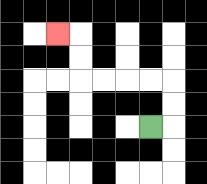{'start': '[6, 5]', 'end': '[2, 1]', 'path_directions': 'R,U,U,L,L,L,L,U,U,L', 'path_coordinates': '[[6, 5], [7, 5], [7, 4], [7, 3], [6, 3], [5, 3], [4, 3], [3, 3], [3, 2], [3, 1], [2, 1]]'}